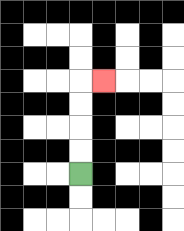{'start': '[3, 7]', 'end': '[4, 3]', 'path_directions': 'U,U,U,U,R', 'path_coordinates': '[[3, 7], [3, 6], [3, 5], [3, 4], [3, 3], [4, 3]]'}